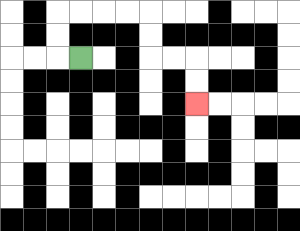{'start': '[3, 2]', 'end': '[8, 4]', 'path_directions': 'L,U,U,R,R,R,R,D,D,R,R,D,D', 'path_coordinates': '[[3, 2], [2, 2], [2, 1], [2, 0], [3, 0], [4, 0], [5, 0], [6, 0], [6, 1], [6, 2], [7, 2], [8, 2], [8, 3], [8, 4]]'}